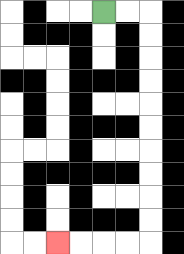{'start': '[4, 0]', 'end': '[2, 10]', 'path_directions': 'R,R,D,D,D,D,D,D,D,D,D,D,L,L,L,L', 'path_coordinates': '[[4, 0], [5, 0], [6, 0], [6, 1], [6, 2], [6, 3], [6, 4], [6, 5], [6, 6], [6, 7], [6, 8], [6, 9], [6, 10], [5, 10], [4, 10], [3, 10], [2, 10]]'}